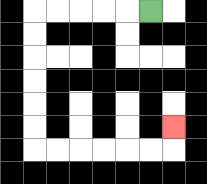{'start': '[6, 0]', 'end': '[7, 5]', 'path_directions': 'L,L,L,L,L,D,D,D,D,D,D,R,R,R,R,R,R,U', 'path_coordinates': '[[6, 0], [5, 0], [4, 0], [3, 0], [2, 0], [1, 0], [1, 1], [1, 2], [1, 3], [1, 4], [1, 5], [1, 6], [2, 6], [3, 6], [4, 6], [5, 6], [6, 6], [7, 6], [7, 5]]'}